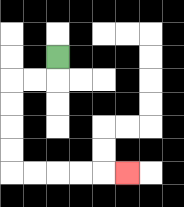{'start': '[2, 2]', 'end': '[5, 7]', 'path_directions': 'D,L,L,D,D,D,D,R,R,R,R,R', 'path_coordinates': '[[2, 2], [2, 3], [1, 3], [0, 3], [0, 4], [0, 5], [0, 6], [0, 7], [1, 7], [2, 7], [3, 7], [4, 7], [5, 7]]'}